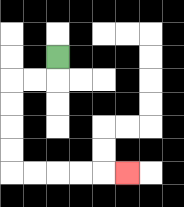{'start': '[2, 2]', 'end': '[5, 7]', 'path_directions': 'D,L,L,D,D,D,D,R,R,R,R,R', 'path_coordinates': '[[2, 2], [2, 3], [1, 3], [0, 3], [0, 4], [0, 5], [0, 6], [0, 7], [1, 7], [2, 7], [3, 7], [4, 7], [5, 7]]'}